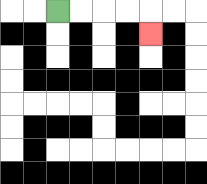{'start': '[2, 0]', 'end': '[6, 1]', 'path_directions': 'R,R,R,R,D', 'path_coordinates': '[[2, 0], [3, 0], [4, 0], [5, 0], [6, 0], [6, 1]]'}